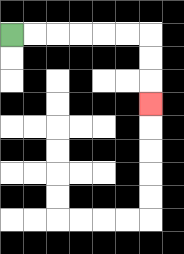{'start': '[0, 1]', 'end': '[6, 4]', 'path_directions': 'R,R,R,R,R,R,D,D,D', 'path_coordinates': '[[0, 1], [1, 1], [2, 1], [3, 1], [4, 1], [5, 1], [6, 1], [6, 2], [6, 3], [6, 4]]'}